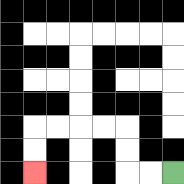{'start': '[7, 7]', 'end': '[1, 7]', 'path_directions': 'L,L,U,U,L,L,L,L,D,D', 'path_coordinates': '[[7, 7], [6, 7], [5, 7], [5, 6], [5, 5], [4, 5], [3, 5], [2, 5], [1, 5], [1, 6], [1, 7]]'}